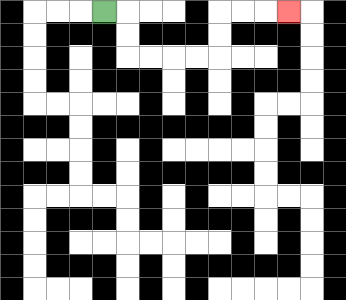{'start': '[4, 0]', 'end': '[12, 0]', 'path_directions': 'R,D,D,R,R,R,R,U,U,R,R,R', 'path_coordinates': '[[4, 0], [5, 0], [5, 1], [5, 2], [6, 2], [7, 2], [8, 2], [9, 2], [9, 1], [9, 0], [10, 0], [11, 0], [12, 0]]'}